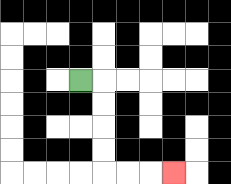{'start': '[3, 3]', 'end': '[7, 7]', 'path_directions': 'R,D,D,D,D,R,R,R', 'path_coordinates': '[[3, 3], [4, 3], [4, 4], [4, 5], [4, 6], [4, 7], [5, 7], [6, 7], [7, 7]]'}